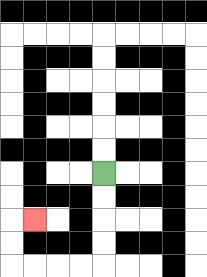{'start': '[4, 7]', 'end': '[1, 9]', 'path_directions': 'D,D,D,D,L,L,L,L,U,U,R', 'path_coordinates': '[[4, 7], [4, 8], [4, 9], [4, 10], [4, 11], [3, 11], [2, 11], [1, 11], [0, 11], [0, 10], [0, 9], [1, 9]]'}